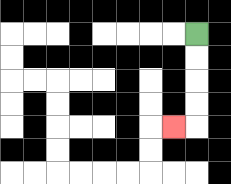{'start': '[8, 1]', 'end': '[7, 5]', 'path_directions': 'D,D,D,D,L', 'path_coordinates': '[[8, 1], [8, 2], [8, 3], [8, 4], [8, 5], [7, 5]]'}